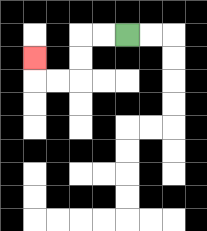{'start': '[5, 1]', 'end': '[1, 2]', 'path_directions': 'L,L,D,D,L,L,U', 'path_coordinates': '[[5, 1], [4, 1], [3, 1], [3, 2], [3, 3], [2, 3], [1, 3], [1, 2]]'}